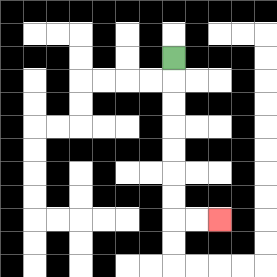{'start': '[7, 2]', 'end': '[9, 9]', 'path_directions': 'D,D,D,D,D,D,D,R,R', 'path_coordinates': '[[7, 2], [7, 3], [7, 4], [7, 5], [7, 6], [7, 7], [7, 8], [7, 9], [8, 9], [9, 9]]'}